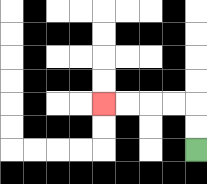{'start': '[8, 6]', 'end': '[4, 4]', 'path_directions': 'U,U,L,L,L,L', 'path_coordinates': '[[8, 6], [8, 5], [8, 4], [7, 4], [6, 4], [5, 4], [4, 4]]'}